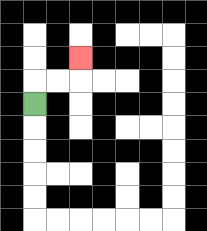{'start': '[1, 4]', 'end': '[3, 2]', 'path_directions': 'U,R,R,U', 'path_coordinates': '[[1, 4], [1, 3], [2, 3], [3, 3], [3, 2]]'}